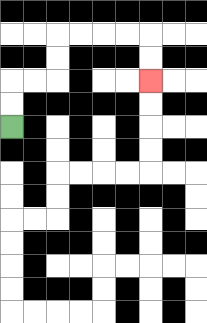{'start': '[0, 5]', 'end': '[6, 3]', 'path_directions': 'U,U,R,R,U,U,R,R,R,R,D,D', 'path_coordinates': '[[0, 5], [0, 4], [0, 3], [1, 3], [2, 3], [2, 2], [2, 1], [3, 1], [4, 1], [5, 1], [6, 1], [6, 2], [6, 3]]'}